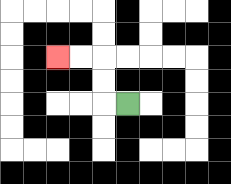{'start': '[5, 4]', 'end': '[2, 2]', 'path_directions': 'L,U,U,L,L', 'path_coordinates': '[[5, 4], [4, 4], [4, 3], [4, 2], [3, 2], [2, 2]]'}